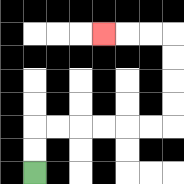{'start': '[1, 7]', 'end': '[4, 1]', 'path_directions': 'U,U,R,R,R,R,R,R,U,U,U,U,L,L,L', 'path_coordinates': '[[1, 7], [1, 6], [1, 5], [2, 5], [3, 5], [4, 5], [5, 5], [6, 5], [7, 5], [7, 4], [7, 3], [7, 2], [7, 1], [6, 1], [5, 1], [4, 1]]'}